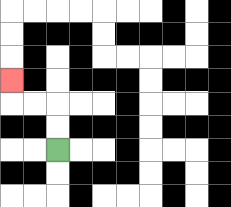{'start': '[2, 6]', 'end': '[0, 3]', 'path_directions': 'U,U,L,L,U', 'path_coordinates': '[[2, 6], [2, 5], [2, 4], [1, 4], [0, 4], [0, 3]]'}